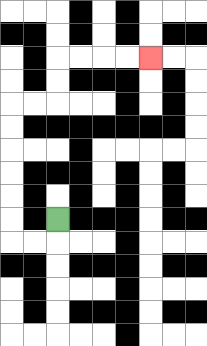{'start': '[2, 9]', 'end': '[6, 2]', 'path_directions': 'D,L,L,U,U,U,U,U,U,R,R,U,U,R,R,R,R', 'path_coordinates': '[[2, 9], [2, 10], [1, 10], [0, 10], [0, 9], [0, 8], [0, 7], [0, 6], [0, 5], [0, 4], [1, 4], [2, 4], [2, 3], [2, 2], [3, 2], [4, 2], [5, 2], [6, 2]]'}